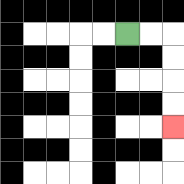{'start': '[5, 1]', 'end': '[7, 5]', 'path_directions': 'R,R,D,D,D,D', 'path_coordinates': '[[5, 1], [6, 1], [7, 1], [7, 2], [7, 3], [7, 4], [7, 5]]'}